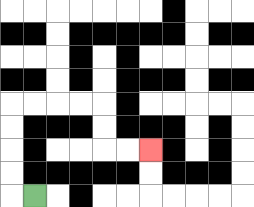{'start': '[1, 8]', 'end': '[6, 6]', 'path_directions': 'L,U,U,U,U,R,R,R,R,D,D,R,R', 'path_coordinates': '[[1, 8], [0, 8], [0, 7], [0, 6], [0, 5], [0, 4], [1, 4], [2, 4], [3, 4], [4, 4], [4, 5], [4, 6], [5, 6], [6, 6]]'}